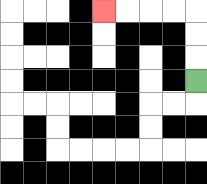{'start': '[8, 3]', 'end': '[4, 0]', 'path_directions': 'U,U,U,L,L,L,L', 'path_coordinates': '[[8, 3], [8, 2], [8, 1], [8, 0], [7, 0], [6, 0], [5, 0], [4, 0]]'}